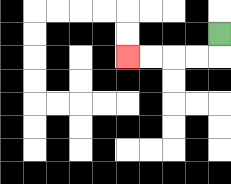{'start': '[9, 1]', 'end': '[5, 2]', 'path_directions': 'D,L,L,L,L', 'path_coordinates': '[[9, 1], [9, 2], [8, 2], [7, 2], [6, 2], [5, 2]]'}